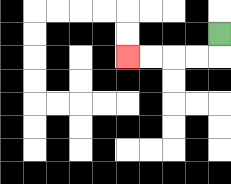{'start': '[9, 1]', 'end': '[5, 2]', 'path_directions': 'D,L,L,L,L', 'path_coordinates': '[[9, 1], [9, 2], [8, 2], [7, 2], [6, 2], [5, 2]]'}